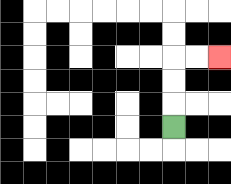{'start': '[7, 5]', 'end': '[9, 2]', 'path_directions': 'U,U,U,R,R', 'path_coordinates': '[[7, 5], [7, 4], [7, 3], [7, 2], [8, 2], [9, 2]]'}